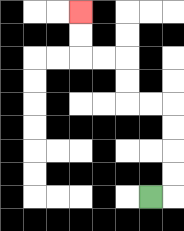{'start': '[6, 8]', 'end': '[3, 0]', 'path_directions': 'R,U,U,U,U,L,L,U,U,L,L,U,U', 'path_coordinates': '[[6, 8], [7, 8], [7, 7], [7, 6], [7, 5], [7, 4], [6, 4], [5, 4], [5, 3], [5, 2], [4, 2], [3, 2], [3, 1], [3, 0]]'}